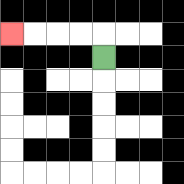{'start': '[4, 2]', 'end': '[0, 1]', 'path_directions': 'U,L,L,L,L', 'path_coordinates': '[[4, 2], [4, 1], [3, 1], [2, 1], [1, 1], [0, 1]]'}